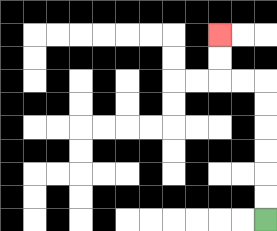{'start': '[11, 9]', 'end': '[9, 1]', 'path_directions': 'U,U,U,U,U,U,L,L,U,U', 'path_coordinates': '[[11, 9], [11, 8], [11, 7], [11, 6], [11, 5], [11, 4], [11, 3], [10, 3], [9, 3], [9, 2], [9, 1]]'}